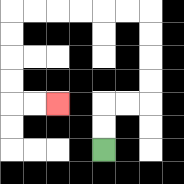{'start': '[4, 6]', 'end': '[2, 4]', 'path_directions': 'U,U,R,R,U,U,U,U,L,L,L,L,L,L,D,D,D,D,R,R', 'path_coordinates': '[[4, 6], [4, 5], [4, 4], [5, 4], [6, 4], [6, 3], [6, 2], [6, 1], [6, 0], [5, 0], [4, 0], [3, 0], [2, 0], [1, 0], [0, 0], [0, 1], [0, 2], [0, 3], [0, 4], [1, 4], [2, 4]]'}